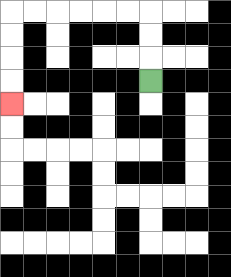{'start': '[6, 3]', 'end': '[0, 4]', 'path_directions': 'U,U,U,L,L,L,L,L,L,D,D,D,D', 'path_coordinates': '[[6, 3], [6, 2], [6, 1], [6, 0], [5, 0], [4, 0], [3, 0], [2, 0], [1, 0], [0, 0], [0, 1], [0, 2], [0, 3], [0, 4]]'}